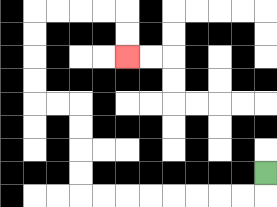{'start': '[11, 7]', 'end': '[5, 2]', 'path_directions': 'D,L,L,L,L,L,L,L,L,U,U,U,U,L,L,U,U,U,U,R,R,R,R,D,D', 'path_coordinates': '[[11, 7], [11, 8], [10, 8], [9, 8], [8, 8], [7, 8], [6, 8], [5, 8], [4, 8], [3, 8], [3, 7], [3, 6], [3, 5], [3, 4], [2, 4], [1, 4], [1, 3], [1, 2], [1, 1], [1, 0], [2, 0], [3, 0], [4, 0], [5, 0], [5, 1], [5, 2]]'}